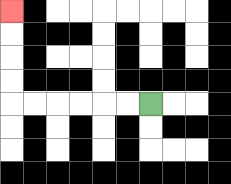{'start': '[6, 4]', 'end': '[0, 0]', 'path_directions': 'L,L,L,L,L,L,U,U,U,U', 'path_coordinates': '[[6, 4], [5, 4], [4, 4], [3, 4], [2, 4], [1, 4], [0, 4], [0, 3], [0, 2], [0, 1], [0, 0]]'}